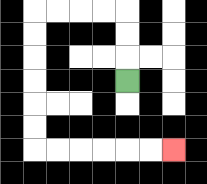{'start': '[5, 3]', 'end': '[7, 6]', 'path_directions': 'U,U,U,L,L,L,L,D,D,D,D,D,D,R,R,R,R,R,R', 'path_coordinates': '[[5, 3], [5, 2], [5, 1], [5, 0], [4, 0], [3, 0], [2, 0], [1, 0], [1, 1], [1, 2], [1, 3], [1, 4], [1, 5], [1, 6], [2, 6], [3, 6], [4, 6], [5, 6], [6, 6], [7, 6]]'}